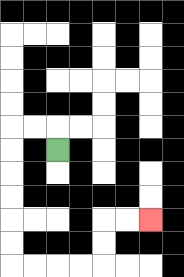{'start': '[2, 6]', 'end': '[6, 9]', 'path_directions': 'U,L,L,D,D,D,D,D,D,R,R,R,R,U,U,R,R', 'path_coordinates': '[[2, 6], [2, 5], [1, 5], [0, 5], [0, 6], [0, 7], [0, 8], [0, 9], [0, 10], [0, 11], [1, 11], [2, 11], [3, 11], [4, 11], [4, 10], [4, 9], [5, 9], [6, 9]]'}